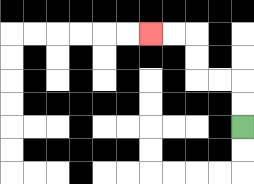{'start': '[10, 5]', 'end': '[6, 1]', 'path_directions': 'U,U,L,L,U,U,L,L', 'path_coordinates': '[[10, 5], [10, 4], [10, 3], [9, 3], [8, 3], [8, 2], [8, 1], [7, 1], [6, 1]]'}